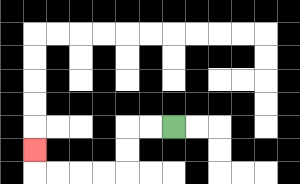{'start': '[7, 5]', 'end': '[1, 6]', 'path_directions': 'L,L,D,D,L,L,L,L,U', 'path_coordinates': '[[7, 5], [6, 5], [5, 5], [5, 6], [5, 7], [4, 7], [3, 7], [2, 7], [1, 7], [1, 6]]'}